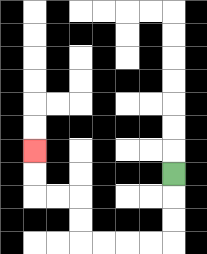{'start': '[7, 7]', 'end': '[1, 6]', 'path_directions': 'D,D,D,L,L,L,L,U,U,L,L,U,U', 'path_coordinates': '[[7, 7], [7, 8], [7, 9], [7, 10], [6, 10], [5, 10], [4, 10], [3, 10], [3, 9], [3, 8], [2, 8], [1, 8], [1, 7], [1, 6]]'}